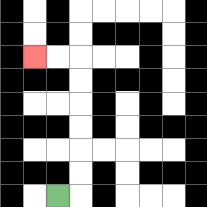{'start': '[2, 8]', 'end': '[1, 2]', 'path_directions': 'R,U,U,U,U,U,U,L,L', 'path_coordinates': '[[2, 8], [3, 8], [3, 7], [3, 6], [3, 5], [3, 4], [3, 3], [3, 2], [2, 2], [1, 2]]'}